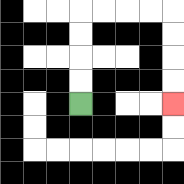{'start': '[3, 4]', 'end': '[7, 4]', 'path_directions': 'U,U,U,U,R,R,R,R,D,D,D,D', 'path_coordinates': '[[3, 4], [3, 3], [3, 2], [3, 1], [3, 0], [4, 0], [5, 0], [6, 0], [7, 0], [7, 1], [7, 2], [7, 3], [7, 4]]'}